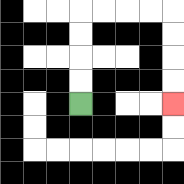{'start': '[3, 4]', 'end': '[7, 4]', 'path_directions': 'U,U,U,U,R,R,R,R,D,D,D,D', 'path_coordinates': '[[3, 4], [3, 3], [3, 2], [3, 1], [3, 0], [4, 0], [5, 0], [6, 0], [7, 0], [7, 1], [7, 2], [7, 3], [7, 4]]'}